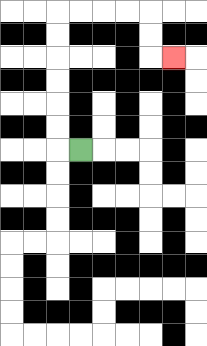{'start': '[3, 6]', 'end': '[7, 2]', 'path_directions': 'L,U,U,U,U,U,U,R,R,R,R,D,D,R', 'path_coordinates': '[[3, 6], [2, 6], [2, 5], [2, 4], [2, 3], [2, 2], [2, 1], [2, 0], [3, 0], [4, 0], [5, 0], [6, 0], [6, 1], [6, 2], [7, 2]]'}